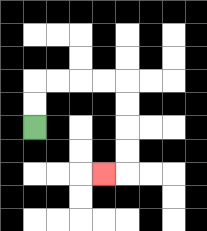{'start': '[1, 5]', 'end': '[4, 7]', 'path_directions': 'U,U,R,R,R,R,D,D,D,D,L', 'path_coordinates': '[[1, 5], [1, 4], [1, 3], [2, 3], [3, 3], [4, 3], [5, 3], [5, 4], [5, 5], [5, 6], [5, 7], [4, 7]]'}